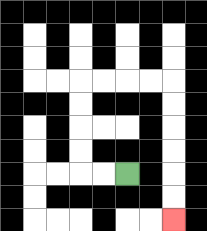{'start': '[5, 7]', 'end': '[7, 9]', 'path_directions': 'L,L,U,U,U,U,R,R,R,R,D,D,D,D,D,D', 'path_coordinates': '[[5, 7], [4, 7], [3, 7], [3, 6], [3, 5], [3, 4], [3, 3], [4, 3], [5, 3], [6, 3], [7, 3], [7, 4], [7, 5], [7, 6], [7, 7], [7, 8], [7, 9]]'}